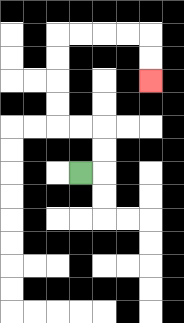{'start': '[3, 7]', 'end': '[6, 3]', 'path_directions': 'R,U,U,L,L,U,U,U,U,R,R,R,R,D,D', 'path_coordinates': '[[3, 7], [4, 7], [4, 6], [4, 5], [3, 5], [2, 5], [2, 4], [2, 3], [2, 2], [2, 1], [3, 1], [4, 1], [5, 1], [6, 1], [6, 2], [6, 3]]'}